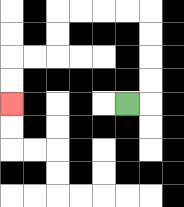{'start': '[5, 4]', 'end': '[0, 4]', 'path_directions': 'R,U,U,U,U,L,L,L,L,D,D,L,L,D,D', 'path_coordinates': '[[5, 4], [6, 4], [6, 3], [6, 2], [6, 1], [6, 0], [5, 0], [4, 0], [3, 0], [2, 0], [2, 1], [2, 2], [1, 2], [0, 2], [0, 3], [0, 4]]'}